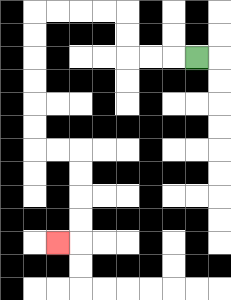{'start': '[8, 2]', 'end': '[2, 10]', 'path_directions': 'L,L,L,U,U,L,L,L,L,D,D,D,D,D,D,R,R,D,D,D,D,L', 'path_coordinates': '[[8, 2], [7, 2], [6, 2], [5, 2], [5, 1], [5, 0], [4, 0], [3, 0], [2, 0], [1, 0], [1, 1], [1, 2], [1, 3], [1, 4], [1, 5], [1, 6], [2, 6], [3, 6], [3, 7], [3, 8], [3, 9], [3, 10], [2, 10]]'}